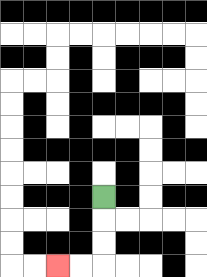{'start': '[4, 8]', 'end': '[2, 11]', 'path_directions': 'D,D,D,L,L', 'path_coordinates': '[[4, 8], [4, 9], [4, 10], [4, 11], [3, 11], [2, 11]]'}